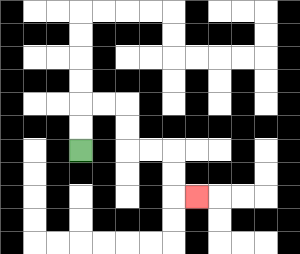{'start': '[3, 6]', 'end': '[8, 8]', 'path_directions': 'U,U,R,R,D,D,R,R,D,D,R', 'path_coordinates': '[[3, 6], [3, 5], [3, 4], [4, 4], [5, 4], [5, 5], [5, 6], [6, 6], [7, 6], [7, 7], [7, 8], [8, 8]]'}